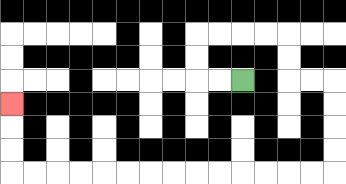{'start': '[10, 3]', 'end': '[0, 4]', 'path_directions': 'L,L,U,U,R,R,R,R,D,D,R,R,D,D,D,D,L,L,L,L,L,L,L,L,L,L,L,L,L,L,U,U,U', 'path_coordinates': '[[10, 3], [9, 3], [8, 3], [8, 2], [8, 1], [9, 1], [10, 1], [11, 1], [12, 1], [12, 2], [12, 3], [13, 3], [14, 3], [14, 4], [14, 5], [14, 6], [14, 7], [13, 7], [12, 7], [11, 7], [10, 7], [9, 7], [8, 7], [7, 7], [6, 7], [5, 7], [4, 7], [3, 7], [2, 7], [1, 7], [0, 7], [0, 6], [0, 5], [0, 4]]'}